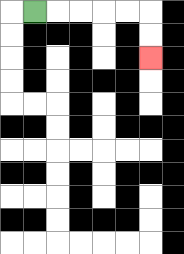{'start': '[1, 0]', 'end': '[6, 2]', 'path_directions': 'R,R,R,R,R,D,D', 'path_coordinates': '[[1, 0], [2, 0], [3, 0], [4, 0], [5, 0], [6, 0], [6, 1], [6, 2]]'}